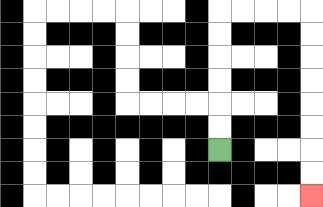{'start': '[9, 6]', 'end': '[13, 8]', 'path_directions': 'U,U,U,U,U,U,R,R,R,R,D,D,D,D,D,D,D,D', 'path_coordinates': '[[9, 6], [9, 5], [9, 4], [9, 3], [9, 2], [9, 1], [9, 0], [10, 0], [11, 0], [12, 0], [13, 0], [13, 1], [13, 2], [13, 3], [13, 4], [13, 5], [13, 6], [13, 7], [13, 8]]'}